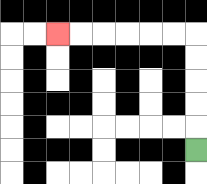{'start': '[8, 6]', 'end': '[2, 1]', 'path_directions': 'U,U,U,U,U,L,L,L,L,L,L', 'path_coordinates': '[[8, 6], [8, 5], [8, 4], [8, 3], [8, 2], [8, 1], [7, 1], [6, 1], [5, 1], [4, 1], [3, 1], [2, 1]]'}